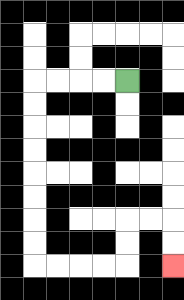{'start': '[5, 3]', 'end': '[7, 11]', 'path_directions': 'L,L,L,L,D,D,D,D,D,D,D,D,R,R,R,R,U,U,R,R,D,D', 'path_coordinates': '[[5, 3], [4, 3], [3, 3], [2, 3], [1, 3], [1, 4], [1, 5], [1, 6], [1, 7], [1, 8], [1, 9], [1, 10], [1, 11], [2, 11], [3, 11], [4, 11], [5, 11], [5, 10], [5, 9], [6, 9], [7, 9], [7, 10], [7, 11]]'}